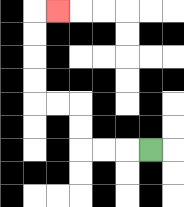{'start': '[6, 6]', 'end': '[2, 0]', 'path_directions': 'L,L,L,U,U,L,L,U,U,U,U,R', 'path_coordinates': '[[6, 6], [5, 6], [4, 6], [3, 6], [3, 5], [3, 4], [2, 4], [1, 4], [1, 3], [1, 2], [1, 1], [1, 0], [2, 0]]'}